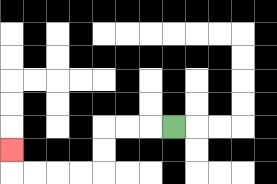{'start': '[7, 5]', 'end': '[0, 6]', 'path_directions': 'L,L,L,D,D,L,L,L,L,U', 'path_coordinates': '[[7, 5], [6, 5], [5, 5], [4, 5], [4, 6], [4, 7], [3, 7], [2, 7], [1, 7], [0, 7], [0, 6]]'}